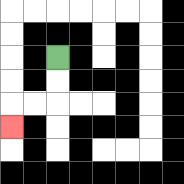{'start': '[2, 2]', 'end': '[0, 5]', 'path_directions': 'D,D,L,L,D', 'path_coordinates': '[[2, 2], [2, 3], [2, 4], [1, 4], [0, 4], [0, 5]]'}